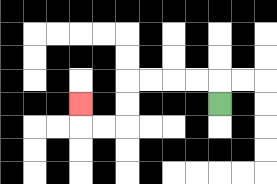{'start': '[9, 4]', 'end': '[3, 4]', 'path_directions': 'U,L,L,L,L,D,D,L,L,U', 'path_coordinates': '[[9, 4], [9, 3], [8, 3], [7, 3], [6, 3], [5, 3], [5, 4], [5, 5], [4, 5], [3, 5], [3, 4]]'}